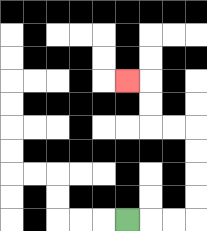{'start': '[5, 9]', 'end': '[5, 3]', 'path_directions': 'R,R,R,U,U,U,U,L,L,U,U,L', 'path_coordinates': '[[5, 9], [6, 9], [7, 9], [8, 9], [8, 8], [8, 7], [8, 6], [8, 5], [7, 5], [6, 5], [6, 4], [6, 3], [5, 3]]'}